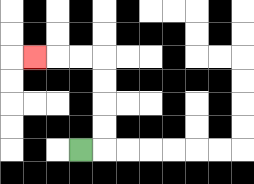{'start': '[3, 6]', 'end': '[1, 2]', 'path_directions': 'R,U,U,U,U,L,L,L', 'path_coordinates': '[[3, 6], [4, 6], [4, 5], [4, 4], [4, 3], [4, 2], [3, 2], [2, 2], [1, 2]]'}